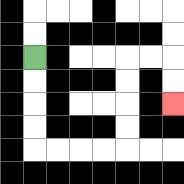{'start': '[1, 2]', 'end': '[7, 4]', 'path_directions': 'D,D,D,D,R,R,R,R,U,U,U,U,R,R,D,D', 'path_coordinates': '[[1, 2], [1, 3], [1, 4], [1, 5], [1, 6], [2, 6], [3, 6], [4, 6], [5, 6], [5, 5], [5, 4], [5, 3], [5, 2], [6, 2], [7, 2], [7, 3], [7, 4]]'}